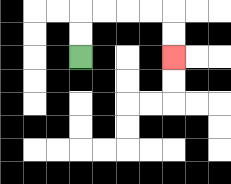{'start': '[3, 2]', 'end': '[7, 2]', 'path_directions': 'U,U,R,R,R,R,D,D', 'path_coordinates': '[[3, 2], [3, 1], [3, 0], [4, 0], [5, 0], [6, 0], [7, 0], [7, 1], [7, 2]]'}